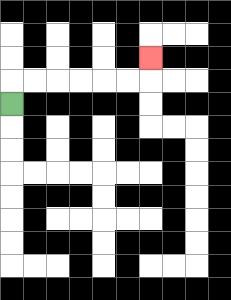{'start': '[0, 4]', 'end': '[6, 2]', 'path_directions': 'U,R,R,R,R,R,R,U', 'path_coordinates': '[[0, 4], [0, 3], [1, 3], [2, 3], [3, 3], [4, 3], [5, 3], [6, 3], [6, 2]]'}